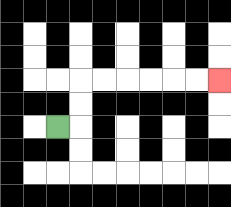{'start': '[2, 5]', 'end': '[9, 3]', 'path_directions': 'R,U,U,R,R,R,R,R,R', 'path_coordinates': '[[2, 5], [3, 5], [3, 4], [3, 3], [4, 3], [5, 3], [6, 3], [7, 3], [8, 3], [9, 3]]'}